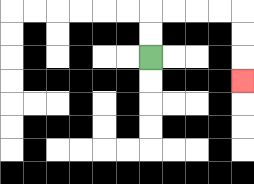{'start': '[6, 2]', 'end': '[10, 3]', 'path_directions': 'U,U,R,R,R,R,D,D,D', 'path_coordinates': '[[6, 2], [6, 1], [6, 0], [7, 0], [8, 0], [9, 0], [10, 0], [10, 1], [10, 2], [10, 3]]'}